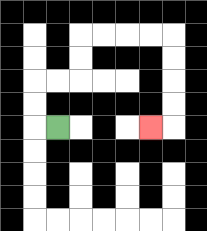{'start': '[2, 5]', 'end': '[6, 5]', 'path_directions': 'L,U,U,R,R,U,U,R,R,R,R,D,D,D,D,L', 'path_coordinates': '[[2, 5], [1, 5], [1, 4], [1, 3], [2, 3], [3, 3], [3, 2], [3, 1], [4, 1], [5, 1], [6, 1], [7, 1], [7, 2], [7, 3], [7, 4], [7, 5], [6, 5]]'}